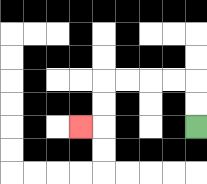{'start': '[8, 5]', 'end': '[3, 5]', 'path_directions': 'U,U,L,L,L,L,D,D,L', 'path_coordinates': '[[8, 5], [8, 4], [8, 3], [7, 3], [6, 3], [5, 3], [4, 3], [4, 4], [4, 5], [3, 5]]'}